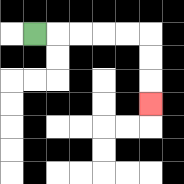{'start': '[1, 1]', 'end': '[6, 4]', 'path_directions': 'R,R,R,R,R,D,D,D', 'path_coordinates': '[[1, 1], [2, 1], [3, 1], [4, 1], [5, 1], [6, 1], [6, 2], [6, 3], [6, 4]]'}